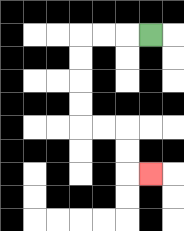{'start': '[6, 1]', 'end': '[6, 7]', 'path_directions': 'L,L,L,D,D,D,D,R,R,D,D,R', 'path_coordinates': '[[6, 1], [5, 1], [4, 1], [3, 1], [3, 2], [3, 3], [3, 4], [3, 5], [4, 5], [5, 5], [5, 6], [5, 7], [6, 7]]'}